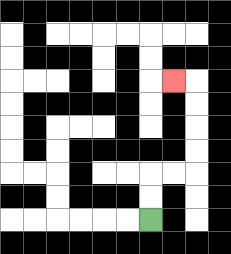{'start': '[6, 9]', 'end': '[7, 3]', 'path_directions': 'U,U,R,R,U,U,U,U,L', 'path_coordinates': '[[6, 9], [6, 8], [6, 7], [7, 7], [8, 7], [8, 6], [8, 5], [8, 4], [8, 3], [7, 3]]'}